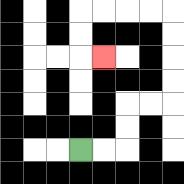{'start': '[3, 6]', 'end': '[4, 2]', 'path_directions': 'R,R,U,U,R,R,U,U,U,U,L,L,L,L,D,D,R', 'path_coordinates': '[[3, 6], [4, 6], [5, 6], [5, 5], [5, 4], [6, 4], [7, 4], [7, 3], [7, 2], [7, 1], [7, 0], [6, 0], [5, 0], [4, 0], [3, 0], [3, 1], [3, 2], [4, 2]]'}